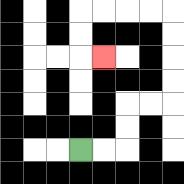{'start': '[3, 6]', 'end': '[4, 2]', 'path_directions': 'R,R,U,U,R,R,U,U,U,U,L,L,L,L,D,D,R', 'path_coordinates': '[[3, 6], [4, 6], [5, 6], [5, 5], [5, 4], [6, 4], [7, 4], [7, 3], [7, 2], [7, 1], [7, 0], [6, 0], [5, 0], [4, 0], [3, 0], [3, 1], [3, 2], [4, 2]]'}